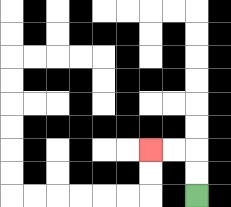{'start': '[8, 8]', 'end': '[6, 6]', 'path_directions': 'U,U,L,L', 'path_coordinates': '[[8, 8], [8, 7], [8, 6], [7, 6], [6, 6]]'}